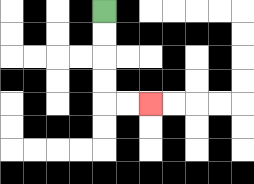{'start': '[4, 0]', 'end': '[6, 4]', 'path_directions': 'D,D,D,D,R,R', 'path_coordinates': '[[4, 0], [4, 1], [4, 2], [4, 3], [4, 4], [5, 4], [6, 4]]'}